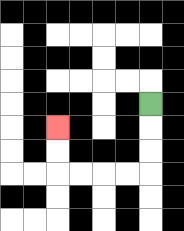{'start': '[6, 4]', 'end': '[2, 5]', 'path_directions': 'D,D,D,L,L,L,L,U,U', 'path_coordinates': '[[6, 4], [6, 5], [6, 6], [6, 7], [5, 7], [4, 7], [3, 7], [2, 7], [2, 6], [2, 5]]'}